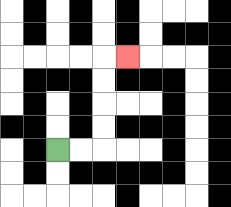{'start': '[2, 6]', 'end': '[5, 2]', 'path_directions': 'R,R,U,U,U,U,R', 'path_coordinates': '[[2, 6], [3, 6], [4, 6], [4, 5], [4, 4], [4, 3], [4, 2], [5, 2]]'}